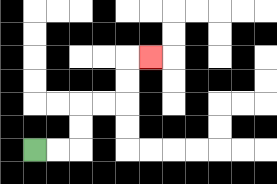{'start': '[1, 6]', 'end': '[6, 2]', 'path_directions': 'R,R,U,U,R,R,U,U,R', 'path_coordinates': '[[1, 6], [2, 6], [3, 6], [3, 5], [3, 4], [4, 4], [5, 4], [5, 3], [5, 2], [6, 2]]'}